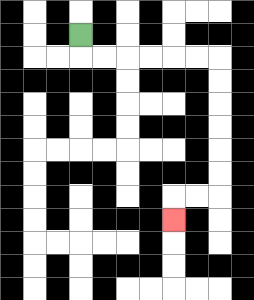{'start': '[3, 1]', 'end': '[7, 9]', 'path_directions': 'D,R,R,R,R,R,R,D,D,D,D,D,D,L,L,D', 'path_coordinates': '[[3, 1], [3, 2], [4, 2], [5, 2], [6, 2], [7, 2], [8, 2], [9, 2], [9, 3], [9, 4], [9, 5], [9, 6], [9, 7], [9, 8], [8, 8], [7, 8], [7, 9]]'}